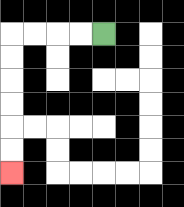{'start': '[4, 1]', 'end': '[0, 7]', 'path_directions': 'L,L,L,L,D,D,D,D,D,D', 'path_coordinates': '[[4, 1], [3, 1], [2, 1], [1, 1], [0, 1], [0, 2], [0, 3], [0, 4], [0, 5], [0, 6], [0, 7]]'}